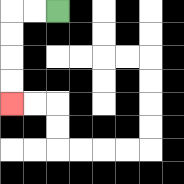{'start': '[2, 0]', 'end': '[0, 4]', 'path_directions': 'L,L,D,D,D,D', 'path_coordinates': '[[2, 0], [1, 0], [0, 0], [0, 1], [0, 2], [0, 3], [0, 4]]'}